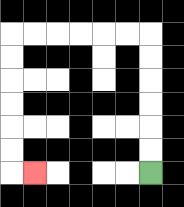{'start': '[6, 7]', 'end': '[1, 7]', 'path_directions': 'U,U,U,U,U,U,L,L,L,L,L,L,D,D,D,D,D,D,R', 'path_coordinates': '[[6, 7], [6, 6], [6, 5], [6, 4], [6, 3], [6, 2], [6, 1], [5, 1], [4, 1], [3, 1], [2, 1], [1, 1], [0, 1], [0, 2], [0, 3], [0, 4], [0, 5], [0, 6], [0, 7], [1, 7]]'}